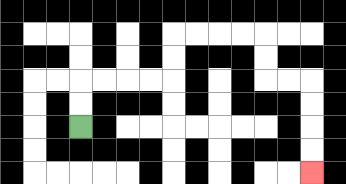{'start': '[3, 5]', 'end': '[13, 7]', 'path_directions': 'U,U,R,R,R,R,U,U,R,R,R,R,D,D,R,R,D,D,D,D', 'path_coordinates': '[[3, 5], [3, 4], [3, 3], [4, 3], [5, 3], [6, 3], [7, 3], [7, 2], [7, 1], [8, 1], [9, 1], [10, 1], [11, 1], [11, 2], [11, 3], [12, 3], [13, 3], [13, 4], [13, 5], [13, 6], [13, 7]]'}